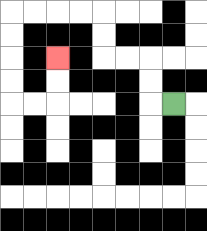{'start': '[7, 4]', 'end': '[2, 2]', 'path_directions': 'L,U,U,L,L,U,U,L,L,L,L,D,D,D,D,R,R,U,U', 'path_coordinates': '[[7, 4], [6, 4], [6, 3], [6, 2], [5, 2], [4, 2], [4, 1], [4, 0], [3, 0], [2, 0], [1, 0], [0, 0], [0, 1], [0, 2], [0, 3], [0, 4], [1, 4], [2, 4], [2, 3], [2, 2]]'}